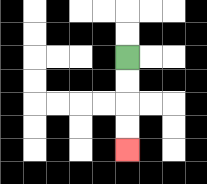{'start': '[5, 2]', 'end': '[5, 6]', 'path_directions': 'D,D,D,D', 'path_coordinates': '[[5, 2], [5, 3], [5, 4], [5, 5], [5, 6]]'}